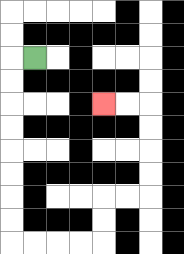{'start': '[1, 2]', 'end': '[4, 4]', 'path_directions': 'L,D,D,D,D,D,D,D,D,R,R,R,R,U,U,R,R,U,U,U,U,L,L', 'path_coordinates': '[[1, 2], [0, 2], [0, 3], [0, 4], [0, 5], [0, 6], [0, 7], [0, 8], [0, 9], [0, 10], [1, 10], [2, 10], [3, 10], [4, 10], [4, 9], [4, 8], [5, 8], [6, 8], [6, 7], [6, 6], [6, 5], [6, 4], [5, 4], [4, 4]]'}